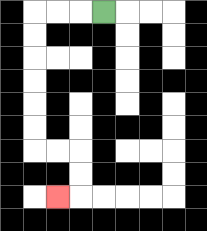{'start': '[4, 0]', 'end': '[2, 8]', 'path_directions': 'L,L,L,D,D,D,D,D,D,R,R,D,D,L', 'path_coordinates': '[[4, 0], [3, 0], [2, 0], [1, 0], [1, 1], [1, 2], [1, 3], [1, 4], [1, 5], [1, 6], [2, 6], [3, 6], [3, 7], [3, 8], [2, 8]]'}